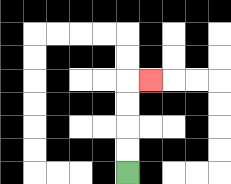{'start': '[5, 7]', 'end': '[6, 3]', 'path_directions': 'U,U,U,U,R', 'path_coordinates': '[[5, 7], [5, 6], [5, 5], [5, 4], [5, 3], [6, 3]]'}